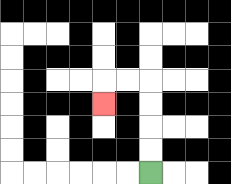{'start': '[6, 7]', 'end': '[4, 4]', 'path_directions': 'U,U,U,U,L,L,D', 'path_coordinates': '[[6, 7], [6, 6], [6, 5], [6, 4], [6, 3], [5, 3], [4, 3], [4, 4]]'}